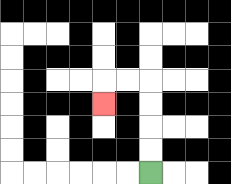{'start': '[6, 7]', 'end': '[4, 4]', 'path_directions': 'U,U,U,U,L,L,D', 'path_coordinates': '[[6, 7], [6, 6], [6, 5], [6, 4], [6, 3], [5, 3], [4, 3], [4, 4]]'}